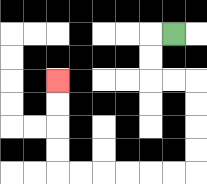{'start': '[7, 1]', 'end': '[2, 3]', 'path_directions': 'L,D,D,R,R,D,D,D,D,L,L,L,L,L,L,U,U,U,U', 'path_coordinates': '[[7, 1], [6, 1], [6, 2], [6, 3], [7, 3], [8, 3], [8, 4], [8, 5], [8, 6], [8, 7], [7, 7], [6, 7], [5, 7], [4, 7], [3, 7], [2, 7], [2, 6], [2, 5], [2, 4], [2, 3]]'}